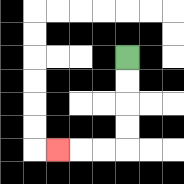{'start': '[5, 2]', 'end': '[2, 6]', 'path_directions': 'D,D,D,D,L,L,L', 'path_coordinates': '[[5, 2], [5, 3], [5, 4], [5, 5], [5, 6], [4, 6], [3, 6], [2, 6]]'}